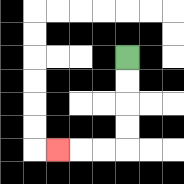{'start': '[5, 2]', 'end': '[2, 6]', 'path_directions': 'D,D,D,D,L,L,L', 'path_coordinates': '[[5, 2], [5, 3], [5, 4], [5, 5], [5, 6], [4, 6], [3, 6], [2, 6]]'}